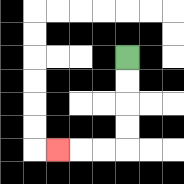{'start': '[5, 2]', 'end': '[2, 6]', 'path_directions': 'D,D,D,D,L,L,L', 'path_coordinates': '[[5, 2], [5, 3], [5, 4], [5, 5], [5, 6], [4, 6], [3, 6], [2, 6]]'}